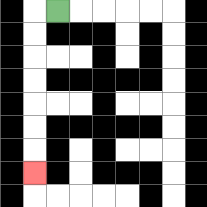{'start': '[2, 0]', 'end': '[1, 7]', 'path_directions': 'L,D,D,D,D,D,D,D', 'path_coordinates': '[[2, 0], [1, 0], [1, 1], [1, 2], [1, 3], [1, 4], [1, 5], [1, 6], [1, 7]]'}